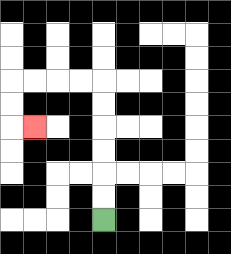{'start': '[4, 9]', 'end': '[1, 5]', 'path_directions': 'U,U,U,U,U,U,L,L,L,L,D,D,R', 'path_coordinates': '[[4, 9], [4, 8], [4, 7], [4, 6], [4, 5], [4, 4], [4, 3], [3, 3], [2, 3], [1, 3], [0, 3], [0, 4], [0, 5], [1, 5]]'}